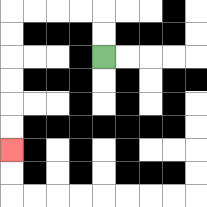{'start': '[4, 2]', 'end': '[0, 6]', 'path_directions': 'U,U,L,L,L,L,D,D,D,D,D,D', 'path_coordinates': '[[4, 2], [4, 1], [4, 0], [3, 0], [2, 0], [1, 0], [0, 0], [0, 1], [0, 2], [0, 3], [0, 4], [0, 5], [0, 6]]'}